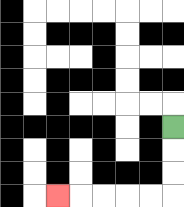{'start': '[7, 5]', 'end': '[2, 8]', 'path_directions': 'D,D,D,L,L,L,L,L', 'path_coordinates': '[[7, 5], [7, 6], [7, 7], [7, 8], [6, 8], [5, 8], [4, 8], [3, 8], [2, 8]]'}